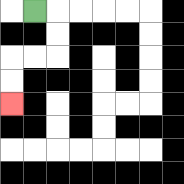{'start': '[1, 0]', 'end': '[0, 4]', 'path_directions': 'R,D,D,L,L,D,D', 'path_coordinates': '[[1, 0], [2, 0], [2, 1], [2, 2], [1, 2], [0, 2], [0, 3], [0, 4]]'}